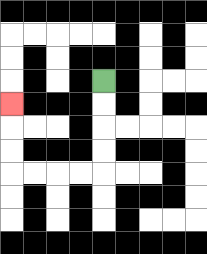{'start': '[4, 3]', 'end': '[0, 4]', 'path_directions': 'D,D,D,D,L,L,L,L,U,U,U', 'path_coordinates': '[[4, 3], [4, 4], [4, 5], [4, 6], [4, 7], [3, 7], [2, 7], [1, 7], [0, 7], [0, 6], [0, 5], [0, 4]]'}